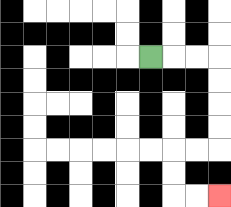{'start': '[6, 2]', 'end': '[9, 8]', 'path_directions': 'R,R,R,D,D,D,D,L,L,D,D,R,R', 'path_coordinates': '[[6, 2], [7, 2], [8, 2], [9, 2], [9, 3], [9, 4], [9, 5], [9, 6], [8, 6], [7, 6], [7, 7], [7, 8], [8, 8], [9, 8]]'}